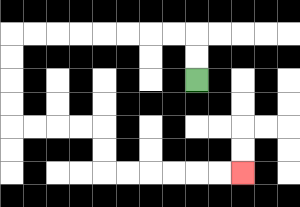{'start': '[8, 3]', 'end': '[10, 7]', 'path_directions': 'U,U,L,L,L,L,L,L,L,L,D,D,D,D,R,R,R,R,D,D,R,R,R,R,R,R', 'path_coordinates': '[[8, 3], [8, 2], [8, 1], [7, 1], [6, 1], [5, 1], [4, 1], [3, 1], [2, 1], [1, 1], [0, 1], [0, 2], [0, 3], [0, 4], [0, 5], [1, 5], [2, 5], [3, 5], [4, 5], [4, 6], [4, 7], [5, 7], [6, 7], [7, 7], [8, 7], [9, 7], [10, 7]]'}